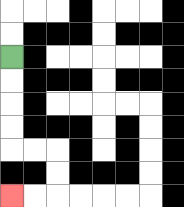{'start': '[0, 2]', 'end': '[0, 8]', 'path_directions': 'D,D,D,D,R,R,D,D,L,L', 'path_coordinates': '[[0, 2], [0, 3], [0, 4], [0, 5], [0, 6], [1, 6], [2, 6], [2, 7], [2, 8], [1, 8], [0, 8]]'}